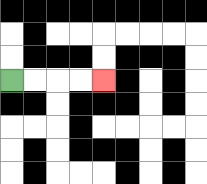{'start': '[0, 3]', 'end': '[4, 3]', 'path_directions': 'R,R,R,R', 'path_coordinates': '[[0, 3], [1, 3], [2, 3], [3, 3], [4, 3]]'}